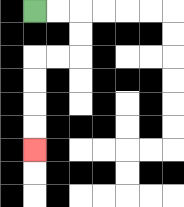{'start': '[1, 0]', 'end': '[1, 6]', 'path_directions': 'R,R,D,D,L,L,D,D,D,D', 'path_coordinates': '[[1, 0], [2, 0], [3, 0], [3, 1], [3, 2], [2, 2], [1, 2], [1, 3], [1, 4], [1, 5], [1, 6]]'}